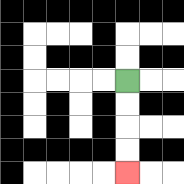{'start': '[5, 3]', 'end': '[5, 7]', 'path_directions': 'D,D,D,D', 'path_coordinates': '[[5, 3], [5, 4], [5, 5], [5, 6], [5, 7]]'}